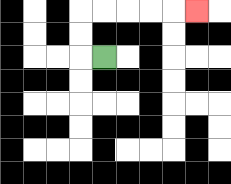{'start': '[4, 2]', 'end': '[8, 0]', 'path_directions': 'L,U,U,R,R,R,R,R', 'path_coordinates': '[[4, 2], [3, 2], [3, 1], [3, 0], [4, 0], [5, 0], [6, 0], [7, 0], [8, 0]]'}